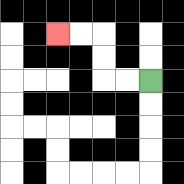{'start': '[6, 3]', 'end': '[2, 1]', 'path_directions': 'L,L,U,U,L,L', 'path_coordinates': '[[6, 3], [5, 3], [4, 3], [4, 2], [4, 1], [3, 1], [2, 1]]'}